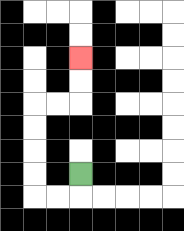{'start': '[3, 7]', 'end': '[3, 2]', 'path_directions': 'D,L,L,U,U,U,U,R,R,U,U', 'path_coordinates': '[[3, 7], [3, 8], [2, 8], [1, 8], [1, 7], [1, 6], [1, 5], [1, 4], [2, 4], [3, 4], [3, 3], [3, 2]]'}